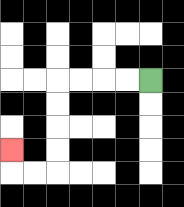{'start': '[6, 3]', 'end': '[0, 6]', 'path_directions': 'L,L,L,L,D,D,D,D,L,L,U', 'path_coordinates': '[[6, 3], [5, 3], [4, 3], [3, 3], [2, 3], [2, 4], [2, 5], [2, 6], [2, 7], [1, 7], [0, 7], [0, 6]]'}